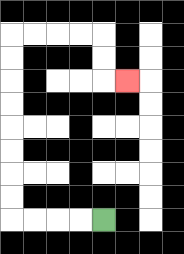{'start': '[4, 9]', 'end': '[5, 3]', 'path_directions': 'L,L,L,L,U,U,U,U,U,U,U,U,R,R,R,R,D,D,R', 'path_coordinates': '[[4, 9], [3, 9], [2, 9], [1, 9], [0, 9], [0, 8], [0, 7], [0, 6], [0, 5], [0, 4], [0, 3], [0, 2], [0, 1], [1, 1], [2, 1], [3, 1], [4, 1], [4, 2], [4, 3], [5, 3]]'}